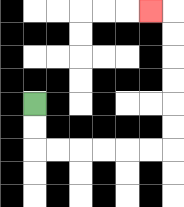{'start': '[1, 4]', 'end': '[6, 0]', 'path_directions': 'D,D,R,R,R,R,R,R,U,U,U,U,U,U,L', 'path_coordinates': '[[1, 4], [1, 5], [1, 6], [2, 6], [3, 6], [4, 6], [5, 6], [6, 6], [7, 6], [7, 5], [7, 4], [7, 3], [7, 2], [7, 1], [7, 0], [6, 0]]'}